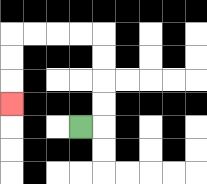{'start': '[3, 5]', 'end': '[0, 4]', 'path_directions': 'R,U,U,U,U,L,L,L,L,D,D,D', 'path_coordinates': '[[3, 5], [4, 5], [4, 4], [4, 3], [4, 2], [4, 1], [3, 1], [2, 1], [1, 1], [0, 1], [0, 2], [0, 3], [0, 4]]'}